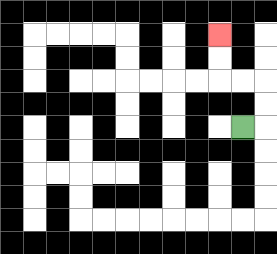{'start': '[10, 5]', 'end': '[9, 1]', 'path_directions': 'R,U,U,L,L,U,U', 'path_coordinates': '[[10, 5], [11, 5], [11, 4], [11, 3], [10, 3], [9, 3], [9, 2], [9, 1]]'}